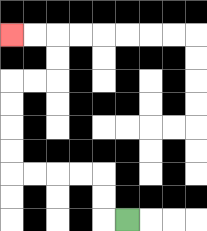{'start': '[5, 9]', 'end': '[0, 1]', 'path_directions': 'L,U,U,L,L,L,L,U,U,U,U,R,R,U,U,L,L', 'path_coordinates': '[[5, 9], [4, 9], [4, 8], [4, 7], [3, 7], [2, 7], [1, 7], [0, 7], [0, 6], [0, 5], [0, 4], [0, 3], [1, 3], [2, 3], [2, 2], [2, 1], [1, 1], [0, 1]]'}